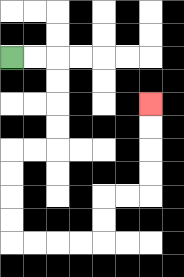{'start': '[0, 2]', 'end': '[6, 4]', 'path_directions': 'R,R,D,D,D,D,L,L,D,D,D,D,R,R,R,R,U,U,R,R,U,U,U,U', 'path_coordinates': '[[0, 2], [1, 2], [2, 2], [2, 3], [2, 4], [2, 5], [2, 6], [1, 6], [0, 6], [0, 7], [0, 8], [0, 9], [0, 10], [1, 10], [2, 10], [3, 10], [4, 10], [4, 9], [4, 8], [5, 8], [6, 8], [6, 7], [6, 6], [6, 5], [6, 4]]'}